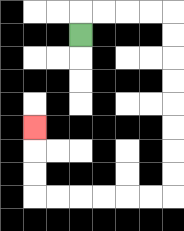{'start': '[3, 1]', 'end': '[1, 5]', 'path_directions': 'U,R,R,R,R,D,D,D,D,D,D,D,D,L,L,L,L,L,L,U,U,U', 'path_coordinates': '[[3, 1], [3, 0], [4, 0], [5, 0], [6, 0], [7, 0], [7, 1], [7, 2], [7, 3], [7, 4], [7, 5], [7, 6], [7, 7], [7, 8], [6, 8], [5, 8], [4, 8], [3, 8], [2, 8], [1, 8], [1, 7], [1, 6], [1, 5]]'}